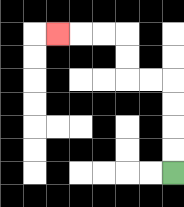{'start': '[7, 7]', 'end': '[2, 1]', 'path_directions': 'U,U,U,U,L,L,U,U,L,L,L', 'path_coordinates': '[[7, 7], [7, 6], [7, 5], [7, 4], [7, 3], [6, 3], [5, 3], [5, 2], [5, 1], [4, 1], [3, 1], [2, 1]]'}